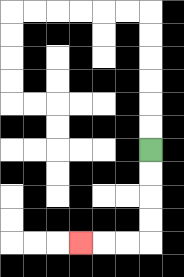{'start': '[6, 6]', 'end': '[3, 10]', 'path_directions': 'D,D,D,D,L,L,L', 'path_coordinates': '[[6, 6], [6, 7], [6, 8], [6, 9], [6, 10], [5, 10], [4, 10], [3, 10]]'}